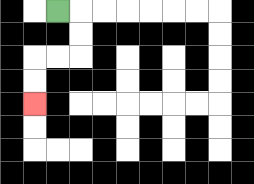{'start': '[2, 0]', 'end': '[1, 4]', 'path_directions': 'R,D,D,L,L,D,D', 'path_coordinates': '[[2, 0], [3, 0], [3, 1], [3, 2], [2, 2], [1, 2], [1, 3], [1, 4]]'}